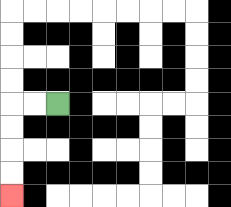{'start': '[2, 4]', 'end': '[0, 8]', 'path_directions': 'L,L,D,D,D,D', 'path_coordinates': '[[2, 4], [1, 4], [0, 4], [0, 5], [0, 6], [0, 7], [0, 8]]'}